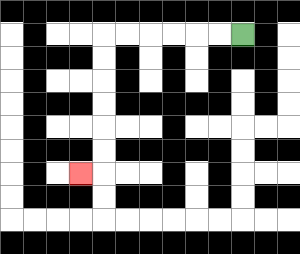{'start': '[10, 1]', 'end': '[3, 7]', 'path_directions': 'L,L,L,L,L,L,D,D,D,D,D,D,L', 'path_coordinates': '[[10, 1], [9, 1], [8, 1], [7, 1], [6, 1], [5, 1], [4, 1], [4, 2], [4, 3], [4, 4], [4, 5], [4, 6], [4, 7], [3, 7]]'}